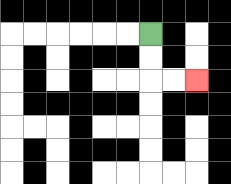{'start': '[6, 1]', 'end': '[8, 3]', 'path_directions': 'D,D,R,R', 'path_coordinates': '[[6, 1], [6, 2], [6, 3], [7, 3], [8, 3]]'}